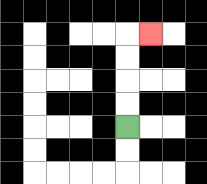{'start': '[5, 5]', 'end': '[6, 1]', 'path_directions': 'U,U,U,U,R', 'path_coordinates': '[[5, 5], [5, 4], [5, 3], [5, 2], [5, 1], [6, 1]]'}